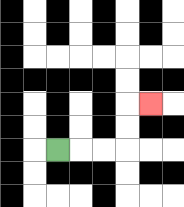{'start': '[2, 6]', 'end': '[6, 4]', 'path_directions': 'R,R,R,U,U,R', 'path_coordinates': '[[2, 6], [3, 6], [4, 6], [5, 6], [5, 5], [5, 4], [6, 4]]'}